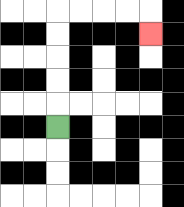{'start': '[2, 5]', 'end': '[6, 1]', 'path_directions': 'U,U,U,U,U,R,R,R,R,D', 'path_coordinates': '[[2, 5], [2, 4], [2, 3], [2, 2], [2, 1], [2, 0], [3, 0], [4, 0], [5, 0], [6, 0], [6, 1]]'}